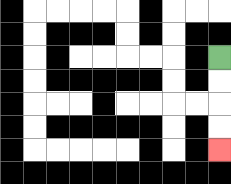{'start': '[9, 2]', 'end': '[9, 6]', 'path_directions': 'D,D,D,D', 'path_coordinates': '[[9, 2], [9, 3], [9, 4], [9, 5], [9, 6]]'}